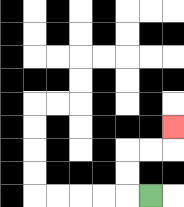{'start': '[6, 8]', 'end': '[7, 5]', 'path_directions': 'L,U,U,R,R,U', 'path_coordinates': '[[6, 8], [5, 8], [5, 7], [5, 6], [6, 6], [7, 6], [7, 5]]'}